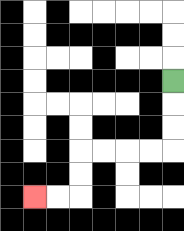{'start': '[7, 3]', 'end': '[1, 8]', 'path_directions': 'D,D,D,L,L,L,L,D,D,L,L', 'path_coordinates': '[[7, 3], [7, 4], [7, 5], [7, 6], [6, 6], [5, 6], [4, 6], [3, 6], [3, 7], [3, 8], [2, 8], [1, 8]]'}